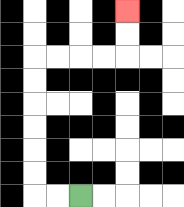{'start': '[3, 8]', 'end': '[5, 0]', 'path_directions': 'L,L,U,U,U,U,U,U,R,R,R,R,U,U', 'path_coordinates': '[[3, 8], [2, 8], [1, 8], [1, 7], [1, 6], [1, 5], [1, 4], [1, 3], [1, 2], [2, 2], [3, 2], [4, 2], [5, 2], [5, 1], [5, 0]]'}